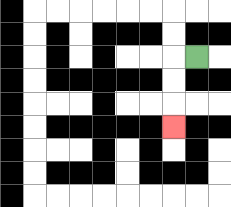{'start': '[8, 2]', 'end': '[7, 5]', 'path_directions': 'L,D,D,D', 'path_coordinates': '[[8, 2], [7, 2], [7, 3], [7, 4], [7, 5]]'}